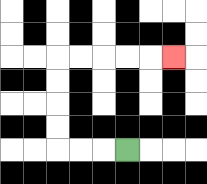{'start': '[5, 6]', 'end': '[7, 2]', 'path_directions': 'L,L,L,U,U,U,U,R,R,R,R,R', 'path_coordinates': '[[5, 6], [4, 6], [3, 6], [2, 6], [2, 5], [2, 4], [2, 3], [2, 2], [3, 2], [4, 2], [5, 2], [6, 2], [7, 2]]'}